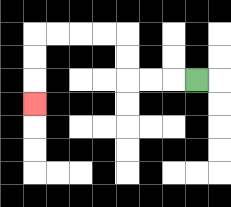{'start': '[8, 3]', 'end': '[1, 4]', 'path_directions': 'L,L,L,U,U,L,L,L,L,D,D,D', 'path_coordinates': '[[8, 3], [7, 3], [6, 3], [5, 3], [5, 2], [5, 1], [4, 1], [3, 1], [2, 1], [1, 1], [1, 2], [1, 3], [1, 4]]'}